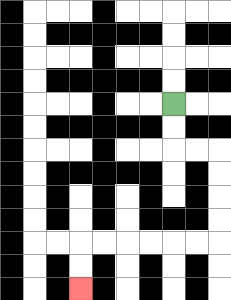{'start': '[7, 4]', 'end': '[3, 12]', 'path_directions': 'D,D,R,R,D,D,D,D,L,L,L,L,L,L,D,D', 'path_coordinates': '[[7, 4], [7, 5], [7, 6], [8, 6], [9, 6], [9, 7], [9, 8], [9, 9], [9, 10], [8, 10], [7, 10], [6, 10], [5, 10], [4, 10], [3, 10], [3, 11], [3, 12]]'}